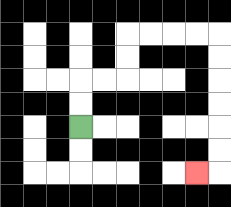{'start': '[3, 5]', 'end': '[8, 7]', 'path_directions': 'U,U,R,R,U,U,R,R,R,R,D,D,D,D,D,D,L', 'path_coordinates': '[[3, 5], [3, 4], [3, 3], [4, 3], [5, 3], [5, 2], [5, 1], [6, 1], [7, 1], [8, 1], [9, 1], [9, 2], [9, 3], [9, 4], [9, 5], [9, 6], [9, 7], [8, 7]]'}